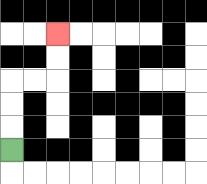{'start': '[0, 6]', 'end': '[2, 1]', 'path_directions': 'U,U,U,R,R,U,U', 'path_coordinates': '[[0, 6], [0, 5], [0, 4], [0, 3], [1, 3], [2, 3], [2, 2], [2, 1]]'}